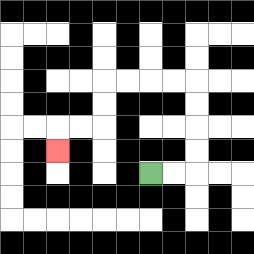{'start': '[6, 7]', 'end': '[2, 6]', 'path_directions': 'R,R,U,U,U,U,L,L,L,L,D,D,L,L,D', 'path_coordinates': '[[6, 7], [7, 7], [8, 7], [8, 6], [8, 5], [8, 4], [8, 3], [7, 3], [6, 3], [5, 3], [4, 3], [4, 4], [4, 5], [3, 5], [2, 5], [2, 6]]'}